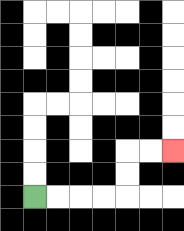{'start': '[1, 8]', 'end': '[7, 6]', 'path_directions': 'R,R,R,R,U,U,R,R', 'path_coordinates': '[[1, 8], [2, 8], [3, 8], [4, 8], [5, 8], [5, 7], [5, 6], [6, 6], [7, 6]]'}